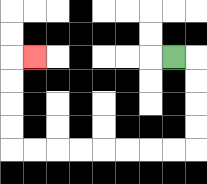{'start': '[7, 2]', 'end': '[1, 2]', 'path_directions': 'R,D,D,D,D,L,L,L,L,L,L,L,L,U,U,U,U,R', 'path_coordinates': '[[7, 2], [8, 2], [8, 3], [8, 4], [8, 5], [8, 6], [7, 6], [6, 6], [5, 6], [4, 6], [3, 6], [2, 6], [1, 6], [0, 6], [0, 5], [0, 4], [0, 3], [0, 2], [1, 2]]'}